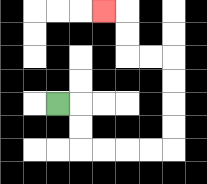{'start': '[2, 4]', 'end': '[4, 0]', 'path_directions': 'R,D,D,R,R,R,R,U,U,U,U,L,L,U,U,L', 'path_coordinates': '[[2, 4], [3, 4], [3, 5], [3, 6], [4, 6], [5, 6], [6, 6], [7, 6], [7, 5], [7, 4], [7, 3], [7, 2], [6, 2], [5, 2], [5, 1], [5, 0], [4, 0]]'}